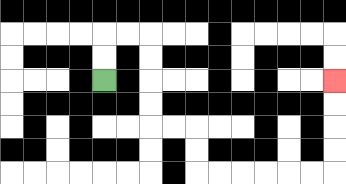{'start': '[4, 3]', 'end': '[14, 3]', 'path_directions': 'U,U,R,R,D,D,D,D,R,R,D,D,R,R,R,R,R,R,U,U,U,U', 'path_coordinates': '[[4, 3], [4, 2], [4, 1], [5, 1], [6, 1], [6, 2], [6, 3], [6, 4], [6, 5], [7, 5], [8, 5], [8, 6], [8, 7], [9, 7], [10, 7], [11, 7], [12, 7], [13, 7], [14, 7], [14, 6], [14, 5], [14, 4], [14, 3]]'}